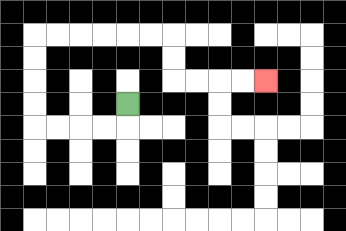{'start': '[5, 4]', 'end': '[11, 3]', 'path_directions': 'D,L,L,L,L,U,U,U,U,R,R,R,R,R,R,D,D,R,R,R,R', 'path_coordinates': '[[5, 4], [5, 5], [4, 5], [3, 5], [2, 5], [1, 5], [1, 4], [1, 3], [1, 2], [1, 1], [2, 1], [3, 1], [4, 1], [5, 1], [6, 1], [7, 1], [7, 2], [7, 3], [8, 3], [9, 3], [10, 3], [11, 3]]'}